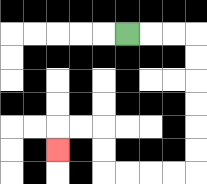{'start': '[5, 1]', 'end': '[2, 6]', 'path_directions': 'R,R,R,D,D,D,D,D,D,L,L,L,L,U,U,L,L,D', 'path_coordinates': '[[5, 1], [6, 1], [7, 1], [8, 1], [8, 2], [8, 3], [8, 4], [8, 5], [8, 6], [8, 7], [7, 7], [6, 7], [5, 7], [4, 7], [4, 6], [4, 5], [3, 5], [2, 5], [2, 6]]'}